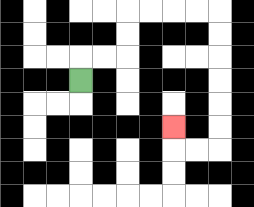{'start': '[3, 3]', 'end': '[7, 5]', 'path_directions': 'U,R,R,U,U,R,R,R,R,D,D,D,D,D,D,L,L,U', 'path_coordinates': '[[3, 3], [3, 2], [4, 2], [5, 2], [5, 1], [5, 0], [6, 0], [7, 0], [8, 0], [9, 0], [9, 1], [9, 2], [9, 3], [9, 4], [9, 5], [9, 6], [8, 6], [7, 6], [7, 5]]'}